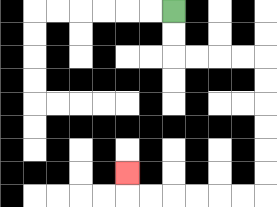{'start': '[7, 0]', 'end': '[5, 7]', 'path_directions': 'D,D,R,R,R,R,D,D,D,D,D,D,L,L,L,L,L,L,U', 'path_coordinates': '[[7, 0], [7, 1], [7, 2], [8, 2], [9, 2], [10, 2], [11, 2], [11, 3], [11, 4], [11, 5], [11, 6], [11, 7], [11, 8], [10, 8], [9, 8], [8, 8], [7, 8], [6, 8], [5, 8], [5, 7]]'}